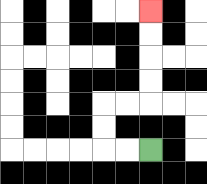{'start': '[6, 6]', 'end': '[6, 0]', 'path_directions': 'L,L,U,U,R,R,U,U,U,U', 'path_coordinates': '[[6, 6], [5, 6], [4, 6], [4, 5], [4, 4], [5, 4], [6, 4], [6, 3], [6, 2], [6, 1], [6, 0]]'}